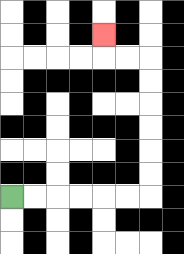{'start': '[0, 8]', 'end': '[4, 1]', 'path_directions': 'R,R,R,R,R,R,U,U,U,U,U,U,L,L,U', 'path_coordinates': '[[0, 8], [1, 8], [2, 8], [3, 8], [4, 8], [5, 8], [6, 8], [6, 7], [6, 6], [6, 5], [6, 4], [6, 3], [6, 2], [5, 2], [4, 2], [4, 1]]'}